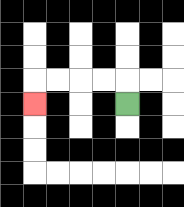{'start': '[5, 4]', 'end': '[1, 4]', 'path_directions': 'U,L,L,L,L,D', 'path_coordinates': '[[5, 4], [5, 3], [4, 3], [3, 3], [2, 3], [1, 3], [1, 4]]'}